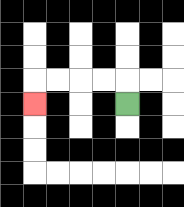{'start': '[5, 4]', 'end': '[1, 4]', 'path_directions': 'U,L,L,L,L,D', 'path_coordinates': '[[5, 4], [5, 3], [4, 3], [3, 3], [2, 3], [1, 3], [1, 4]]'}